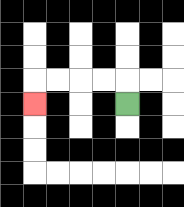{'start': '[5, 4]', 'end': '[1, 4]', 'path_directions': 'U,L,L,L,L,D', 'path_coordinates': '[[5, 4], [5, 3], [4, 3], [3, 3], [2, 3], [1, 3], [1, 4]]'}